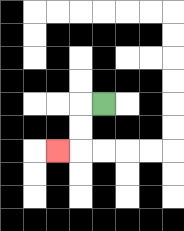{'start': '[4, 4]', 'end': '[2, 6]', 'path_directions': 'L,D,D,L', 'path_coordinates': '[[4, 4], [3, 4], [3, 5], [3, 6], [2, 6]]'}